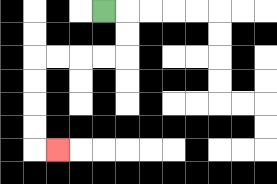{'start': '[4, 0]', 'end': '[2, 6]', 'path_directions': 'R,D,D,L,L,L,L,D,D,D,D,R', 'path_coordinates': '[[4, 0], [5, 0], [5, 1], [5, 2], [4, 2], [3, 2], [2, 2], [1, 2], [1, 3], [1, 4], [1, 5], [1, 6], [2, 6]]'}